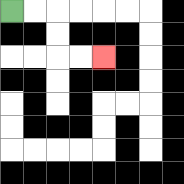{'start': '[0, 0]', 'end': '[4, 2]', 'path_directions': 'R,R,D,D,R,R', 'path_coordinates': '[[0, 0], [1, 0], [2, 0], [2, 1], [2, 2], [3, 2], [4, 2]]'}